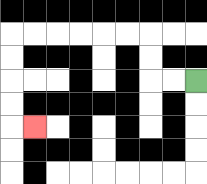{'start': '[8, 3]', 'end': '[1, 5]', 'path_directions': 'L,L,U,U,L,L,L,L,L,L,D,D,D,D,R', 'path_coordinates': '[[8, 3], [7, 3], [6, 3], [6, 2], [6, 1], [5, 1], [4, 1], [3, 1], [2, 1], [1, 1], [0, 1], [0, 2], [0, 3], [0, 4], [0, 5], [1, 5]]'}